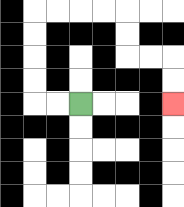{'start': '[3, 4]', 'end': '[7, 4]', 'path_directions': 'L,L,U,U,U,U,R,R,R,R,D,D,R,R,D,D', 'path_coordinates': '[[3, 4], [2, 4], [1, 4], [1, 3], [1, 2], [1, 1], [1, 0], [2, 0], [3, 0], [4, 0], [5, 0], [5, 1], [5, 2], [6, 2], [7, 2], [7, 3], [7, 4]]'}